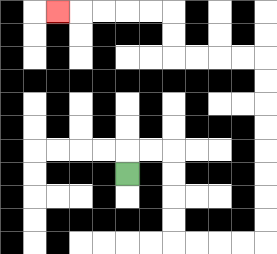{'start': '[5, 7]', 'end': '[2, 0]', 'path_directions': 'U,R,R,D,D,D,D,R,R,R,R,U,U,U,U,U,U,U,U,L,L,L,L,U,U,L,L,L,L,L', 'path_coordinates': '[[5, 7], [5, 6], [6, 6], [7, 6], [7, 7], [7, 8], [7, 9], [7, 10], [8, 10], [9, 10], [10, 10], [11, 10], [11, 9], [11, 8], [11, 7], [11, 6], [11, 5], [11, 4], [11, 3], [11, 2], [10, 2], [9, 2], [8, 2], [7, 2], [7, 1], [7, 0], [6, 0], [5, 0], [4, 0], [3, 0], [2, 0]]'}